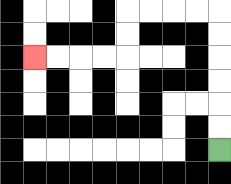{'start': '[9, 6]', 'end': '[1, 2]', 'path_directions': 'U,U,U,U,U,U,L,L,L,L,D,D,L,L,L,L', 'path_coordinates': '[[9, 6], [9, 5], [9, 4], [9, 3], [9, 2], [9, 1], [9, 0], [8, 0], [7, 0], [6, 0], [5, 0], [5, 1], [5, 2], [4, 2], [3, 2], [2, 2], [1, 2]]'}